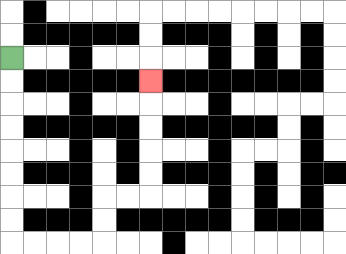{'start': '[0, 2]', 'end': '[6, 3]', 'path_directions': 'D,D,D,D,D,D,D,D,R,R,R,R,U,U,R,R,U,U,U,U,U', 'path_coordinates': '[[0, 2], [0, 3], [0, 4], [0, 5], [0, 6], [0, 7], [0, 8], [0, 9], [0, 10], [1, 10], [2, 10], [3, 10], [4, 10], [4, 9], [4, 8], [5, 8], [6, 8], [6, 7], [6, 6], [6, 5], [6, 4], [6, 3]]'}